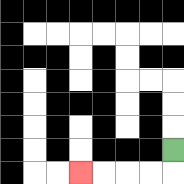{'start': '[7, 6]', 'end': '[3, 7]', 'path_directions': 'D,L,L,L,L', 'path_coordinates': '[[7, 6], [7, 7], [6, 7], [5, 7], [4, 7], [3, 7]]'}